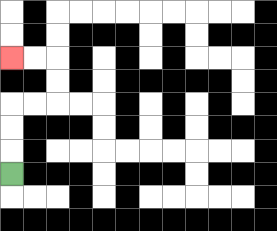{'start': '[0, 7]', 'end': '[0, 2]', 'path_directions': 'U,U,U,R,R,U,U,L,L', 'path_coordinates': '[[0, 7], [0, 6], [0, 5], [0, 4], [1, 4], [2, 4], [2, 3], [2, 2], [1, 2], [0, 2]]'}